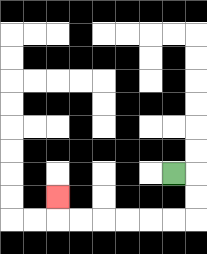{'start': '[7, 7]', 'end': '[2, 8]', 'path_directions': 'R,D,D,L,L,L,L,L,L,U', 'path_coordinates': '[[7, 7], [8, 7], [8, 8], [8, 9], [7, 9], [6, 9], [5, 9], [4, 9], [3, 9], [2, 9], [2, 8]]'}